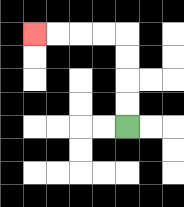{'start': '[5, 5]', 'end': '[1, 1]', 'path_directions': 'U,U,U,U,L,L,L,L', 'path_coordinates': '[[5, 5], [5, 4], [5, 3], [5, 2], [5, 1], [4, 1], [3, 1], [2, 1], [1, 1]]'}